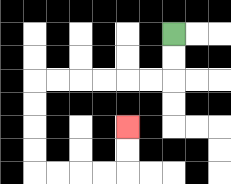{'start': '[7, 1]', 'end': '[5, 5]', 'path_directions': 'D,D,L,L,L,L,L,L,D,D,D,D,R,R,R,R,U,U', 'path_coordinates': '[[7, 1], [7, 2], [7, 3], [6, 3], [5, 3], [4, 3], [3, 3], [2, 3], [1, 3], [1, 4], [1, 5], [1, 6], [1, 7], [2, 7], [3, 7], [4, 7], [5, 7], [5, 6], [5, 5]]'}